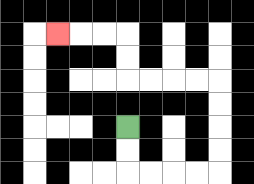{'start': '[5, 5]', 'end': '[2, 1]', 'path_directions': 'D,D,R,R,R,R,U,U,U,U,L,L,L,L,U,U,L,L,L', 'path_coordinates': '[[5, 5], [5, 6], [5, 7], [6, 7], [7, 7], [8, 7], [9, 7], [9, 6], [9, 5], [9, 4], [9, 3], [8, 3], [7, 3], [6, 3], [5, 3], [5, 2], [5, 1], [4, 1], [3, 1], [2, 1]]'}